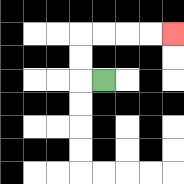{'start': '[4, 3]', 'end': '[7, 1]', 'path_directions': 'L,U,U,R,R,R,R', 'path_coordinates': '[[4, 3], [3, 3], [3, 2], [3, 1], [4, 1], [5, 1], [6, 1], [7, 1]]'}